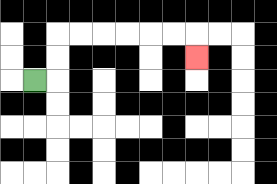{'start': '[1, 3]', 'end': '[8, 2]', 'path_directions': 'R,U,U,R,R,R,R,R,R,D', 'path_coordinates': '[[1, 3], [2, 3], [2, 2], [2, 1], [3, 1], [4, 1], [5, 1], [6, 1], [7, 1], [8, 1], [8, 2]]'}